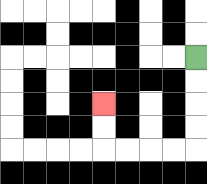{'start': '[8, 2]', 'end': '[4, 4]', 'path_directions': 'D,D,D,D,L,L,L,L,U,U', 'path_coordinates': '[[8, 2], [8, 3], [8, 4], [8, 5], [8, 6], [7, 6], [6, 6], [5, 6], [4, 6], [4, 5], [4, 4]]'}